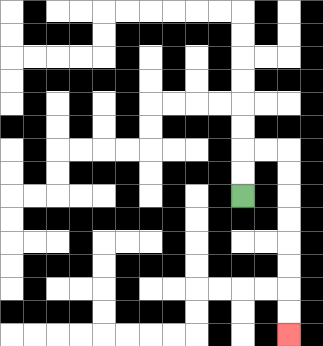{'start': '[10, 8]', 'end': '[12, 14]', 'path_directions': 'U,U,R,R,D,D,D,D,D,D,D,D', 'path_coordinates': '[[10, 8], [10, 7], [10, 6], [11, 6], [12, 6], [12, 7], [12, 8], [12, 9], [12, 10], [12, 11], [12, 12], [12, 13], [12, 14]]'}